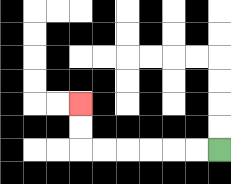{'start': '[9, 6]', 'end': '[3, 4]', 'path_directions': 'L,L,L,L,L,L,U,U', 'path_coordinates': '[[9, 6], [8, 6], [7, 6], [6, 6], [5, 6], [4, 6], [3, 6], [3, 5], [3, 4]]'}